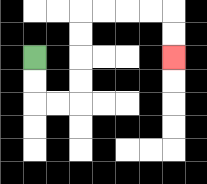{'start': '[1, 2]', 'end': '[7, 2]', 'path_directions': 'D,D,R,R,U,U,U,U,R,R,R,R,D,D', 'path_coordinates': '[[1, 2], [1, 3], [1, 4], [2, 4], [3, 4], [3, 3], [3, 2], [3, 1], [3, 0], [4, 0], [5, 0], [6, 0], [7, 0], [7, 1], [7, 2]]'}